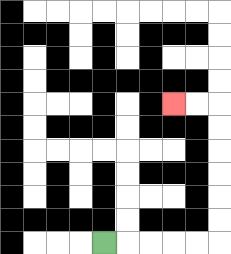{'start': '[4, 10]', 'end': '[7, 4]', 'path_directions': 'R,R,R,R,R,U,U,U,U,U,U,L,L', 'path_coordinates': '[[4, 10], [5, 10], [6, 10], [7, 10], [8, 10], [9, 10], [9, 9], [9, 8], [9, 7], [9, 6], [9, 5], [9, 4], [8, 4], [7, 4]]'}